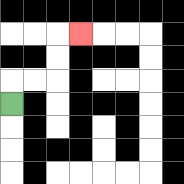{'start': '[0, 4]', 'end': '[3, 1]', 'path_directions': 'U,R,R,U,U,R', 'path_coordinates': '[[0, 4], [0, 3], [1, 3], [2, 3], [2, 2], [2, 1], [3, 1]]'}